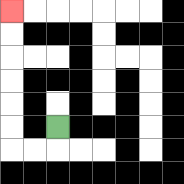{'start': '[2, 5]', 'end': '[0, 0]', 'path_directions': 'D,L,L,U,U,U,U,U,U', 'path_coordinates': '[[2, 5], [2, 6], [1, 6], [0, 6], [0, 5], [0, 4], [0, 3], [0, 2], [0, 1], [0, 0]]'}